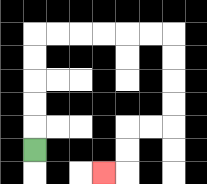{'start': '[1, 6]', 'end': '[4, 7]', 'path_directions': 'U,U,U,U,U,R,R,R,R,R,R,D,D,D,D,L,L,D,D,L', 'path_coordinates': '[[1, 6], [1, 5], [1, 4], [1, 3], [1, 2], [1, 1], [2, 1], [3, 1], [4, 1], [5, 1], [6, 1], [7, 1], [7, 2], [7, 3], [7, 4], [7, 5], [6, 5], [5, 5], [5, 6], [5, 7], [4, 7]]'}